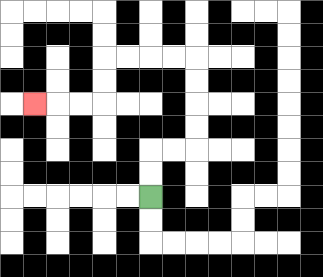{'start': '[6, 8]', 'end': '[1, 4]', 'path_directions': 'U,U,R,R,U,U,U,U,L,L,L,L,D,D,L,L,L', 'path_coordinates': '[[6, 8], [6, 7], [6, 6], [7, 6], [8, 6], [8, 5], [8, 4], [8, 3], [8, 2], [7, 2], [6, 2], [5, 2], [4, 2], [4, 3], [4, 4], [3, 4], [2, 4], [1, 4]]'}